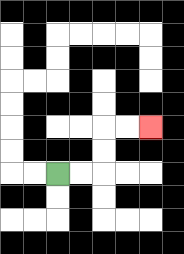{'start': '[2, 7]', 'end': '[6, 5]', 'path_directions': 'R,R,U,U,R,R', 'path_coordinates': '[[2, 7], [3, 7], [4, 7], [4, 6], [4, 5], [5, 5], [6, 5]]'}